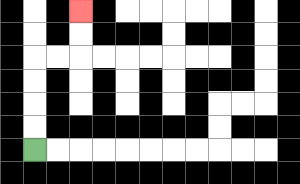{'start': '[1, 6]', 'end': '[3, 0]', 'path_directions': 'U,U,U,U,R,R,U,U', 'path_coordinates': '[[1, 6], [1, 5], [1, 4], [1, 3], [1, 2], [2, 2], [3, 2], [3, 1], [3, 0]]'}